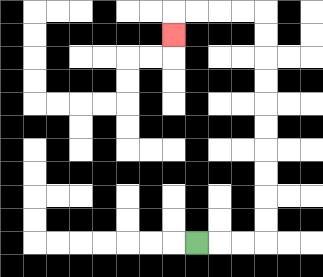{'start': '[8, 10]', 'end': '[7, 1]', 'path_directions': 'R,R,R,U,U,U,U,U,U,U,U,U,U,L,L,L,L,D', 'path_coordinates': '[[8, 10], [9, 10], [10, 10], [11, 10], [11, 9], [11, 8], [11, 7], [11, 6], [11, 5], [11, 4], [11, 3], [11, 2], [11, 1], [11, 0], [10, 0], [9, 0], [8, 0], [7, 0], [7, 1]]'}